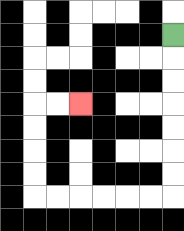{'start': '[7, 1]', 'end': '[3, 4]', 'path_directions': 'D,D,D,D,D,D,D,L,L,L,L,L,L,U,U,U,U,R,R', 'path_coordinates': '[[7, 1], [7, 2], [7, 3], [7, 4], [7, 5], [7, 6], [7, 7], [7, 8], [6, 8], [5, 8], [4, 8], [3, 8], [2, 8], [1, 8], [1, 7], [1, 6], [1, 5], [1, 4], [2, 4], [3, 4]]'}